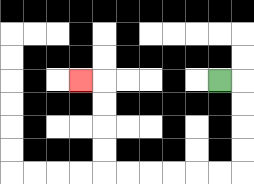{'start': '[9, 3]', 'end': '[3, 3]', 'path_directions': 'R,D,D,D,D,L,L,L,L,L,L,U,U,U,U,L', 'path_coordinates': '[[9, 3], [10, 3], [10, 4], [10, 5], [10, 6], [10, 7], [9, 7], [8, 7], [7, 7], [6, 7], [5, 7], [4, 7], [4, 6], [4, 5], [4, 4], [4, 3], [3, 3]]'}